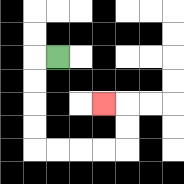{'start': '[2, 2]', 'end': '[4, 4]', 'path_directions': 'L,D,D,D,D,R,R,R,R,U,U,L', 'path_coordinates': '[[2, 2], [1, 2], [1, 3], [1, 4], [1, 5], [1, 6], [2, 6], [3, 6], [4, 6], [5, 6], [5, 5], [5, 4], [4, 4]]'}